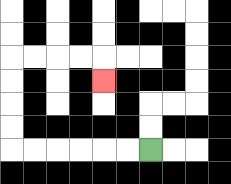{'start': '[6, 6]', 'end': '[4, 3]', 'path_directions': 'L,L,L,L,L,L,U,U,U,U,R,R,R,R,D', 'path_coordinates': '[[6, 6], [5, 6], [4, 6], [3, 6], [2, 6], [1, 6], [0, 6], [0, 5], [0, 4], [0, 3], [0, 2], [1, 2], [2, 2], [3, 2], [4, 2], [4, 3]]'}